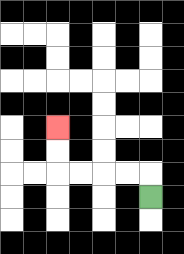{'start': '[6, 8]', 'end': '[2, 5]', 'path_directions': 'U,L,L,L,L,U,U', 'path_coordinates': '[[6, 8], [6, 7], [5, 7], [4, 7], [3, 7], [2, 7], [2, 6], [2, 5]]'}